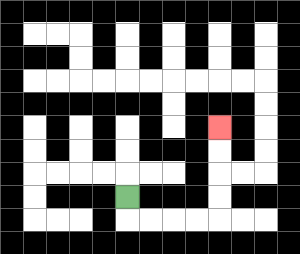{'start': '[5, 8]', 'end': '[9, 5]', 'path_directions': 'D,R,R,R,R,U,U,U,U', 'path_coordinates': '[[5, 8], [5, 9], [6, 9], [7, 9], [8, 9], [9, 9], [9, 8], [9, 7], [9, 6], [9, 5]]'}